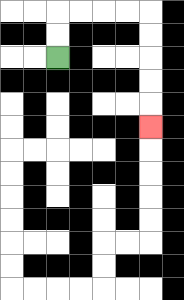{'start': '[2, 2]', 'end': '[6, 5]', 'path_directions': 'U,U,R,R,R,R,D,D,D,D,D', 'path_coordinates': '[[2, 2], [2, 1], [2, 0], [3, 0], [4, 0], [5, 0], [6, 0], [6, 1], [6, 2], [6, 3], [6, 4], [6, 5]]'}